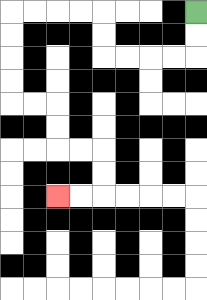{'start': '[8, 0]', 'end': '[2, 8]', 'path_directions': 'D,D,L,L,L,L,U,U,L,L,L,L,D,D,D,D,R,R,D,D,R,R,D,D,L,L', 'path_coordinates': '[[8, 0], [8, 1], [8, 2], [7, 2], [6, 2], [5, 2], [4, 2], [4, 1], [4, 0], [3, 0], [2, 0], [1, 0], [0, 0], [0, 1], [0, 2], [0, 3], [0, 4], [1, 4], [2, 4], [2, 5], [2, 6], [3, 6], [4, 6], [4, 7], [4, 8], [3, 8], [2, 8]]'}